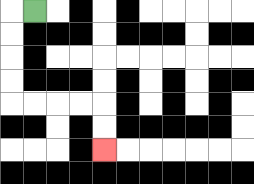{'start': '[1, 0]', 'end': '[4, 6]', 'path_directions': 'L,D,D,D,D,R,R,R,R,D,D', 'path_coordinates': '[[1, 0], [0, 0], [0, 1], [0, 2], [0, 3], [0, 4], [1, 4], [2, 4], [3, 4], [4, 4], [4, 5], [4, 6]]'}